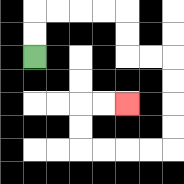{'start': '[1, 2]', 'end': '[5, 4]', 'path_directions': 'U,U,R,R,R,R,D,D,R,R,D,D,D,D,L,L,L,L,U,U,R,R', 'path_coordinates': '[[1, 2], [1, 1], [1, 0], [2, 0], [3, 0], [4, 0], [5, 0], [5, 1], [5, 2], [6, 2], [7, 2], [7, 3], [7, 4], [7, 5], [7, 6], [6, 6], [5, 6], [4, 6], [3, 6], [3, 5], [3, 4], [4, 4], [5, 4]]'}